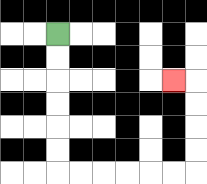{'start': '[2, 1]', 'end': '[7, 3]', 'path_directions': 'D,D,D,D,D,D,R,R,R,R,R,R,U,U,U,U,L', 'path_coordinates': '[[2, 1], [2, 2], [2, 3], [2, 4], [2, 5], [2, 6], [2, 7], [3, 7], [4, 7], [5, 7], [6, 7], [7, 7], [8, 7], [8, 6], [8, 5], [8, 4], [8, 3], [7, 3]]'}